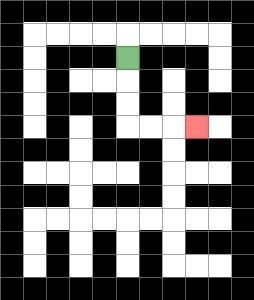{'start': '[5, 2]', 'end': '[8, 5]', 'path_directions': 'D,D,D,R,R,R', 'path_coordinates': '[[5, 2], [5, 3], [5, 4], [5, 5], [6, 5], [7, 5], [8, 5]]'}